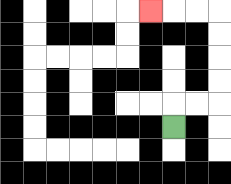{'start': '[7, 5]', 'end': '[6, 0]', 'path_directions': 'U,R,R,U,U,U,U,L,L,L', 'path_coordinates': '[[7, 5], [7, 4], [8, 4], [9, 4], [9, 3], [9, 2], [9, 1], [9, 0], [8, 0], [7, 0], [6, 0]]'}